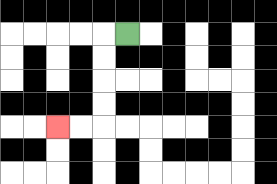{'start': '[5, 1]', 'end': '[2, 5]', 'path_directions': 'L,D,D,D,D,L,L', 'path_coordinates': '[[5, 1], [4, 1], [4, 2], [4, 3], [4, 4], [4, 5], [3, 5], [2, 5]]'}